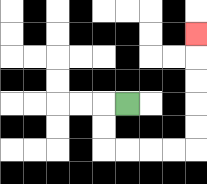{'start': '[5, 4]', 'end': '[8, 1]', 'path_directions': 'L,D,D,R,R,R,R,U,U,U,U,U', 'path_coordinates': '[[5, 4], [4, 4], [4, 5], [4, 6], [5, 6], [6, 6], [7, 6], [8, 6], [8, 5], [8, 4], [8, 3], [8, 2], [8, 1]]'}